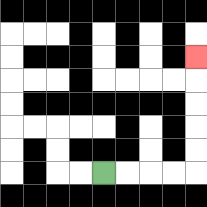{'start': '[4, 7]', 'end': '[8, 2]', 'path_directions': 'R,R,R,R,U,U,U,U,U', 'path_coordinates': '[[4, 7], [5, 7], [6, 7], [7, 7], [8, 7], [8, 6], [8, 5], [8, 4], [8, 3], [8, 2]]'}